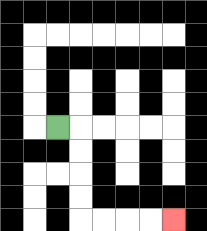{'start': '[2, 5]', 'end': '[7, 9]', 'path_directions': 'R,D,D,D,D,R,R,R,R', 'path_coordinates': '[[2, 5], [3, 5], [3, 6], [3, 7], [3, 8], [3, 9], [4, 9], [5, 9], [6, 9], [7, 9]]'}